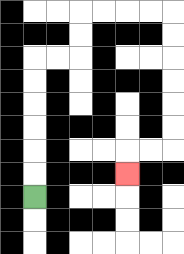{'start': '[1, 8]', 'end': '[5, 7]', 'path_directions': 'U,U,U,U,U,U,R,R,U,U,R,R,R,R,D,D,D,D,D,D,L,L,D', 'path_coordinates': '[[1, 8], [1, 7], [1, 6], [1, 5], [1, 4], [1, 3], [1, 2], [2, 2], [3, 2], [3, 1], [3, 0], [4, 0], [5, 0], [6, 0], [7, 0], [7, 1], [7, 2], [7, 3], [7, 4], [7, 5], [7, 6], [6, 6], [5, 6], [5, 7]]'}